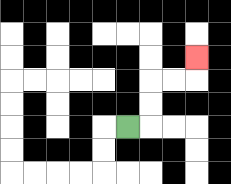{'start': '[5, 5]', 'end': '[8, 2]', 'path_directions': 'R,U,U,R,R,U', 'path_coordinates': '[[5, 5], [6, 5], [6, 4], [6, 3], [7, 3], [8, 3], [8, 2]]'}